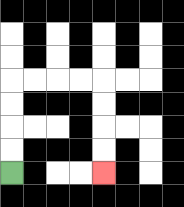{'start': '[0, 7]', 'end': '[4, 7]', 'path_directions': 'U,U,U,U,R,R,R,R,D,D,D,D', 'path_coordinates': '[[0, 7], [0, 6], [0, 5], [0, 4], [0, 3], [1, 3], [2, 3], [3, 3], [4, 3], [4, 4], [4, 5], [4, 6], [4, 7]]'}